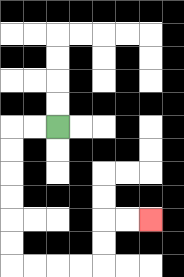{'start': '[2, 5]', 'end': '[6, 9]', 'path_directions': 'L,L,D,D,D,D,D,D,R,R,R,R,U,U,R,R', 'path_coordinates': '[[2, 5], [1, 5], [0, 5], [0, 6], [0, 7], [0, 8], [0, 9], [0, 10], [0, 11], [1, 11], [2, 11], [3, 11], [4, 11], [4, 10], [4, 9], [5, 9], [6, 9]]'}